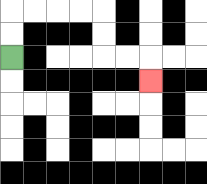{'start': '[0, 2]', 'end': '[6, 3]', 'path_directions': 'U,U,R,R,R,R,D,D,R,R,D', 'path_coordinates': '[[0, 2], [0, 1], [0, 0], [1, 0], [2, 0], [3, 0], [4, 0], [4, 1], [4, 2], [5, 2], [6, 2], [6, 3]]'}